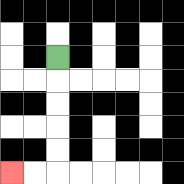{'start': '[2, 2]', 'end': '[0, 7]', 'path_directions': 'D,D,D,D,D,L,L', 'path_coordinates': '[[2, 2], [2, 3], [2, 4], [2, 5], [2, 6], [2, 7], [1, 7], [0, 7]]'}